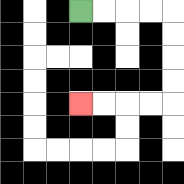{'start': '[3, 0]', 'end': '[3, 4]', 'path_directions': 'R,R,R,R,D,D,D,D,L,L,L,L', 'path_coordinates': '[[3, 0], [4, 0], [5, 0], [6, 0], [7, 0], [7, 1], [7, 2], [7, 3], [7, 4], [6, 4], [5, 4], [4, 4], [3, 4]]'}